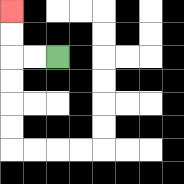{'start': '[2, 2]', 'end': '[0, 0]', 'path_directions': 'L,L,U,U', 'path_coordinates': '[[2, 2], [1, 2], [0, 2], [0, 1], [0, 0]]'}